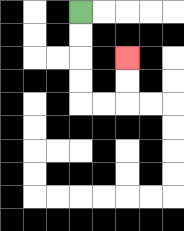{'start': '[3, 0]', 'end': '[5, 2]', 'path_directions': 'D,D,D,D,R,R,U,U', 'path_coordinates': '[[3, 0], [3, 1], [3, 2], [3, 3], [3, 4], [4, 4], [5, 4], [5, 3], [5, 2]]'}